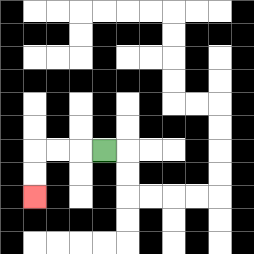{'start': '[4, 6]', 'end': '[1, 8]', 'path_directions': 'L,L,L,D,D', 'path_coordinates': '[[4, 6], [3, 6], [2, 6], [1, 6], [1, 7], [1, 8]]'}